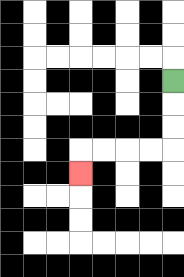{'start': '[7, 3]', 'end': '[3, 7]', 'path_directions': 'D,D,D,L,L,L,L,D', 'path_coordinates': '[[7, 3], [7, 4], [7, 5], [7, 6], [6, 6], [5, 6], [4, 6], [3, 6], [3, 7]]'}